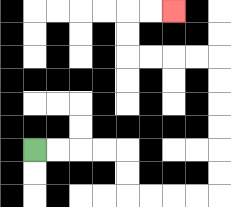{'start': '[1, 6]', 'end': '[7, 0]', 'path_directions': 'R,R,R,R,D,D,R,R,R,R,U,U,U,U,U,U,L,L,L,L,U,U,R,R', 'path_coordinates': '[[1, 6], [2, 6], [3, 6], [4, 6], [5, 6], [5, 7], [5, 8], [6, 8], [7, 8], [8, 8], [9, 8], [9, 7], [9, 6], [9, 5], [9, 4], [9, 3], [9, 2], [8, 2], [7, 2], [6, 2], [5, 2], [5, 1], [5, 0], [6, 0], [7, 0]]'}